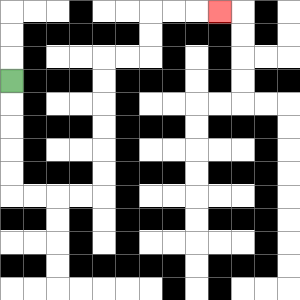{'start': '[0, 3]', 'end': '[9, 0]', 'path_directions': 'D,D,D,D,D,R,R,R,R,U,U,U,U,U,U,R,R,U,U,R,R,R', 'path_coordinates': '[[0, 3], [0, 4], [0, 5], [0, 6], [0, 7], [0, 8], [1, 8], [2, 8], [3, 8], [4, 8], [4, 7], [4, 6], [4, 5], [4, 4], [4, 3], [4, 2], [5, 2], [6, 2], [6, 1], [6, 0], [7, 0], [8, 0], [9, 0]]'}